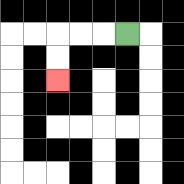{'start': '[5, 1]', 'end': '[2, 3]', 'path_directions': 'L,L,L,D,D', 'path_coordinates': '[[5, 1], [4, 1], [3, 1], [2, 1], [2, 2], [2, 3]]'}